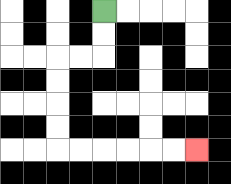{'start': '[4, 0]', 'end': '[8, 6]', 'path_directions': 'D,D,L,L,D,D,D,D,R,R,R,R,R,R', 'path_coordinates': '[[4, 0], [4, 1], [4, 2], [3, 2], [2, 2], [2, 3], [2, 4], [2, 5], [2, 6], [3, 6], [4, 6], [5, 6], [6, 6], [7, 6], [8, 6]]'}